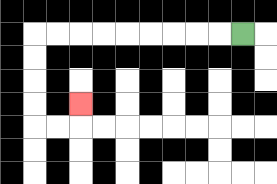{'start': '[10, 1]', 'end': '[3, 4]', 'path_directions': 'L,L,L,L,L,L,L,L,L,D,D,D,D,R,R,U', 'path_coordinates': '[[10, 1], [9, 1], [8, 1], [7, 1], [6, 1], [5, 1], [4, 1], [3, 1], [2, 1], [1, 1], [1, 2], [1, 3], [1, 4], [1, 5], [2, 5], [3, 5], [3, 4]]'}